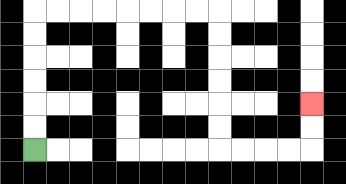{'start': '[1, 6]', 'end': '[13, 4]', 'path_directions': 'U,U,U,U,U,U,R,R,R,R,R,R,R,R,D,D,D,D,D,D,R,R,R,R,U,U', 'path_coordinates': '[[1, 6], [1, 5], [1, 4], [1, 3], [1, 2], [1, 1], [1, 0], [2, 0], [3, 0], [4, 0], [5, 0], [6, 0], [7, 0], [8, 0], [9, 0], [9, 1], [9, 2], [9, 3], [9, 4], [9, 5], [9, 6], [10, 6], [11, 6], [12, 6], [13, 6], [13, 5], [13, 4]]'}